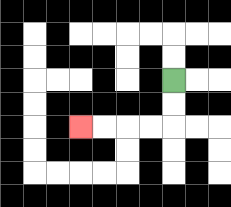{'start': '[7, 3]', 'end': '[3, 5]', 'path_directions': 'D,D,L,L,L,L', 'path_coordinates': '[[7, 3], [7, 4], [7, 5], [6, 5], [5, 5], [4, 5], [3, 5]]'}